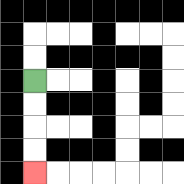{'start': '[1, 3]', 'end': '[1, 7]', 'path_directions': 'D,D,D,D', 'path_coordinates': '[[1, 3], [1, 4], [1, 5], [1, 6], [1, 7]]'}